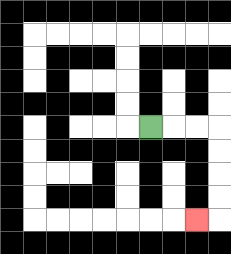{'start': '[6, 5]', 'end': '[8, 9]', 'path_directions': 'R,R,R,D,D,D,D,L', 'path_coordinates': '[[6, 5], [7, 5], [8, 5], [9, 5], [9, 6], [9, 7], [9, 8], [9, 9], [8, 9]]'}